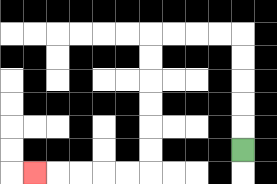{'start': '[10, 6]', 'end': '[1, 7]', 'path_directions': 'U,U,U,U,U,L,L,L,L,D,D,D,D,D,D,L,L,L,L,L', 'path_coordinates': '[[10, 6], [10, 5], [10, 4], [10, 3], [10, 2], [10, 1], [9, 1], [8, 1], [7, 1], [6, 1], [6, 2], [6, 3], [6, 4], [6, 5], [6, 6], [6, 7], [5, 7], [4, 7], [3, 7], [2, 7], [1, 7]]'}